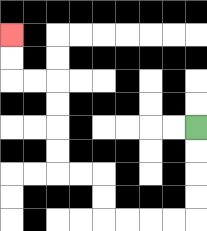{'start': '[8, 5]', 'end': '[0, 1]', 'path_directions': 'D,D,D,D,L,L,L,L,U,U,L,L,U,U,U,U,L,L,U,U', 'path_coordinates': '[[8, 5], [8, 6], [8, 7], [8, 8], [8, 9], [7, 9], [6, 9], [5, 9], [4, 9], [4, 8], [4, 7], [3, 7], [2, 7], [2, 6], [2, 5], [2, 4], [2, 3], [1, 3], [0, 3], [0, 2], [0, 1]]'}